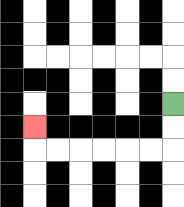{'start': '[7, 4]', 'end': '[1, 5]', 'path_directions': 'D,D,L,L,L,L,L,L,U', 'path_coordinates': '[[7, 4], [7, 5], [7, 6], [6, 6], [5, 6], [4, 6], [3, 6], [2, 6], [1, 6], [1, 5]]'}